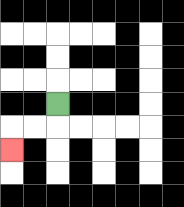{'start': '[2, 4]', 'end': '[0, 6]', 'path_directions': 'D,L,L,D', 'path_coordinates': '[[2, 4], [2, 5], [1, 5], [0, 5], [0, 6]]'}